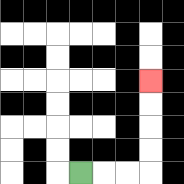{'start': '[3, 7]', 'end': '[6, 3]', 'path_directions': 'R,R,R,U,U,U,U', 'path_coordinates': '[[3, 7], [4, 7], [5, 7], [6, 7], [6, 6], [6, 5], [6, 4], [6, 3]]'}